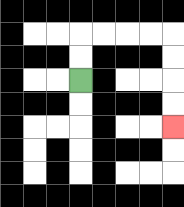{'start': '[3, 3]', 'end': '[7, 5]', 'path_directions': 'U,U,R,R,R,R,D,D,D,D', 'path_coordinates': '[[3, 3], [3, 2], [3, 1], [4, 1], [5, 1], [6, 1], [7, 1], [7, 2], [7, 3], [7, 4], [7, 5]]'}